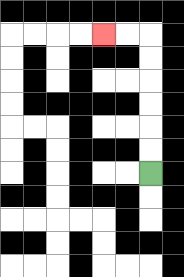{'start': '[6, 7]', 'end': '[4, 1]', 'path_directions': 'U,U,U,U,U,U,L,L', 'path_coordinates': '[[6, 7], [6, 6], [6, 5], [6, 4], [6, 3], [6, 2], [6, 1], [5, 1], [4, 1]]'}